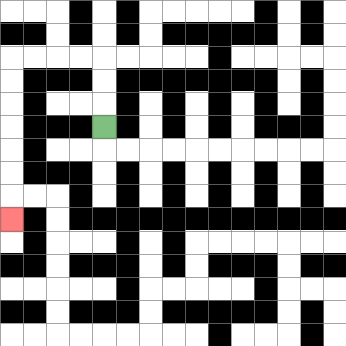{'start': '[4, 5]', 'end': '[0, 9]', 'path_directions': 'U,U,U,L,L,L,L,D,D,D,D,D,D,D', 'path_coordinates': '[[4, 5], [4, 4], [4, 3], [4, 2], [3, 2], [2, 2], [1, 2], [0, 2], [0, 3], [0, 4], [0, 5], [0, 6], [0, 7], [0, 8], [0, 9]]'}